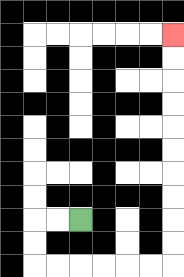{'start': '[3, 9]', 'end': '[7, 1]', 'path_directions': 'L,L,D,D,R,R,R,R,R,R,U,U,U,U,U,U,U,U,U,U', 'path_coordinates': '[[3, 9], [2, 9], [1, 9], [1, 10], [1, 11], [2, 11], [3, 11], [4, 11], [5, 11], [6, 11], [7, 11], [7, 10], [7, 9], [7, 8], [7, 7], [7, 6], [7, 5], [7, 4], [7, 3], [7, 2], [7, 1]]'}